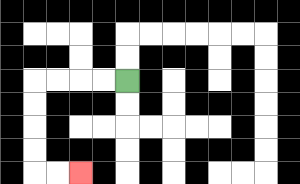{'start': '[5, 3]', 'end': '[3, 7]', 'path_directions': 'L,L,L,L,D,D,D,D,R,R', 'path_coordinates': '[[5, 3], [4, 3], [3, 3], [2, 3], [1, 3], [1, 4], [1, 5], [1, 6], [1, 7], [2, 7], [3, 7]]'}